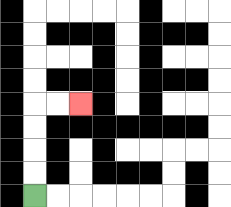{'start': '[1, 8]', 'end': '[3, 4]', 'path_directions': 'U,U,U,U,R,R', 'path_coordinates': '[[1, 8], [1, 7], [1, 6], [1, 5], [1, 4], [2, 4], [3, 4]]'}